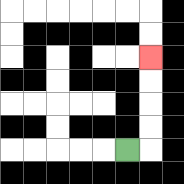{'start': '[5, 6]', 'end': '[6, 2]', 'path_directions': 'R,U,U,U,U', 'path_coordinates': '[[5, 6], [6, 6], [6, 5], [6, 4], [6, 3], [6, 2]]'}